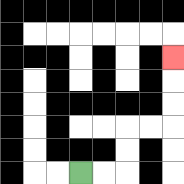{'start': '[3, 7]', 'end': '[7, 2]', 'path_directions': 'R,R,U,U,R,R,U,U,U', 'path_coordinates': '[[3, 7], [4, 7], [5, 7], [5, 6], [5, 5], [6, 5], [7, 5], [7, 4], [7, 3], [7, 2]]'}